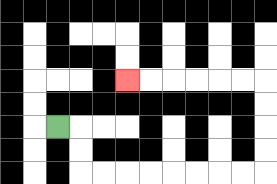{'start': '[2, 5]', 'end': '[5, 3]', 'path_directions': 'R,D,D,R,R,R,R,R,R,R,R,U,U,U,U,L,L,L,L,L,L', 'path_coordinates': '[[2, 5], [3, 5], [3, 6], [3, 7], [4, 7], [5, 7], [6, 7], [7, 7], [8, 7], [9, 7], [10, 7], [11, 7], [11, 6], [11, 5], [11, 4], [11, 3], [10, 3], [9, 3], [8, 3], [7, 3], [6, 3], [5, 3]]'}